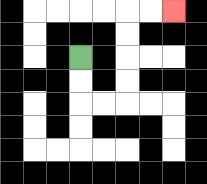{'start': '[3, 2]', 'end': '[7, 0]', 'path_directions': 'D,D,R,R,U,U,U,U,R,R', 'path_coordinates': '[[3, 2], [3, 3], [3, 4], [4, 4], [5, 4], [5, 3], [5, 2], [5, 1], [5, 0], [6, 0], [7, 0]]'}